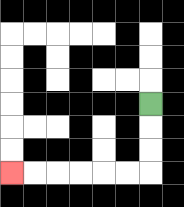{'start': '[6, 4]', 'end': '[0, 7]', 'path_directions': 'D,D,D,L,L,L,L,L,L', 'path_coordinates': '[[6, 4], [6, 5], [6, 6], [6, 7], [5, 7], [4, 7], [3, 7], [2, 7], [1, 7], [0, 7]]'}